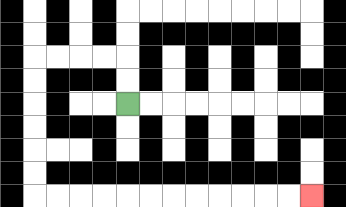{'start': '[5, 4]', 'end': '[13, 8]', 'path_directions': 'U,U,L,L,L,L,D,D,D,D,D,D,R,R,R,R,R,R,R,R,R,R,R,R', 'path_coordinates': '[[5, 4], [5, 3], [5, 2], [4, 2], [3, 2], [2, 2], [1, 2], [1, 3], [1, 4], [1, 5], [1, 6], [1, 7], [1, 8], [2, 8], [3, 8], [4, 8], [5, 8], [6, 8], [7, 8], [8, 8], [9, 8], [10, 8], [11, 8], [12, 8], [13, 8]]'}